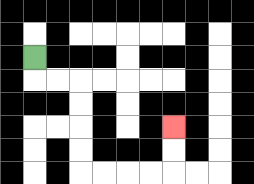{'start': '[1, 2]', 'end': '[7, 5]', 'path_directions': 'D,R,R,D,D,D,D,R,R,R,R,U,U', 'path_coordinates': '[[1, 2], [1, 3], [2, 3], [3, 3], [3, 4], [3, 5], [3, 6], [3, 7], [4, 7], [5, 7], [6, 7], [7, 7], [7, 6], [7, 5]]'}